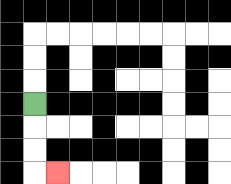{'start': '[1, 4]', 'end': '[2, 7]', 'path_directions': 'D,D,D,R', 'path_coordinates': '[[1, 4], [1, 5], [1, 6], [1, 7], [2, 7]]'}